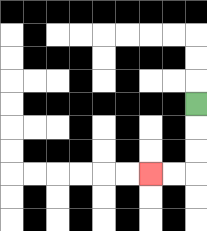{'start': '[8, 4]', 'end': '[6, 7]', 'path_directions': 'D,D,D,L,L', 'path_coordinates': '[[8, 4], [8, 5], [8, 6], [8, 7], [7, 7], [6, 7]]'}